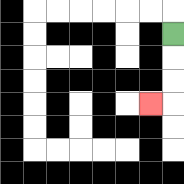{'start': '[7, 1]', 'end': '[6, 4]', 'path_directions': 'D,D,D,L', 'path_coordinates': '[[7, 1], [7, 2], [7, 3], [7, 4], [6, 4]]'}